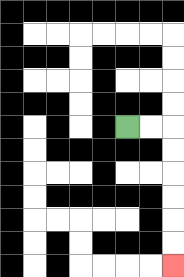{'start': '[5, 5]', 'end': '[7, 11]', 'path_directions': 'R,R,D,D,D,D,D,D', 'path_coordinates': '[[5, 5], [6, 5], [7, 5], [7, 6], [7, 7], [7, 8], [7, 9], [7, 10], [7, 11]]'}